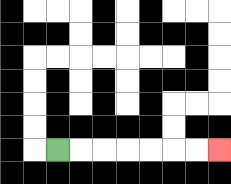{'start': '[2, 6]', 'end': '[9, 6]', 'path_directions': 'R,R,R,R,R,R,R', 'path_coordinates': '[[2, 6], [3, 6], [4, 6], [5, 6], [6, 6], [7, 6], [8, 6], [9, 6]]'}